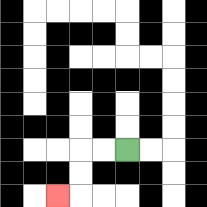{'start': '[5, 6]', 'end': '[2, 8]', 'path_directions': 'L,L,D,D,L', 'path_coordinates': '[[5, 6], [4, 6], [3, 6], [3, 7], [3, 8], [2, 8]]'}